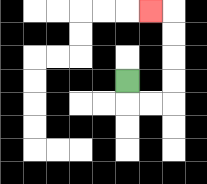{'start': '[5, 3]', 'end': '[6, 0]', 'path_directions': 'D,R,R,U,U,U,U,L', 'path_coordinates': '[[5, 3], [5, 4], [6, 4], [7, 4], [7, 3], [7, 2], [7, 1], [7, 0], [6, 0]]'}